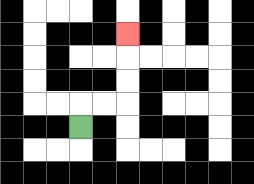{'start': '[3, 5]', 'end': '[5, 1]', 'path_directions': 'U,R,R,U,U,U', 'path_coordinates': '[[3, 5], [3, 4], [4, 4], [5, 4], [5, 3], [5, 2], [5, 1]]'}